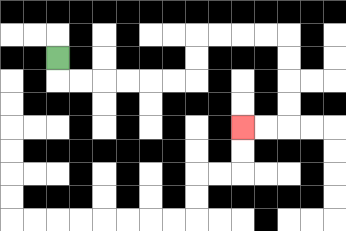{'start': '[2, 2]', 'end': '[10, 5]', 'path_directions': 'D,R,R,R,R,R,R,U,U,R,R,R,R,D,D,D,D,L,L', 'path_coordinates': '[[2, 2], [2, 3], [3, 3], [4, 3], [5, 3], [6, 3], [7, 3], [8, 3], [8, 2], [8, 1], [9, 1], [10, 1], [11, 1], [12, 1], [12, 2], [12, 3], [12, 4], [12, 5], [11, 5], [10, 5]]'}